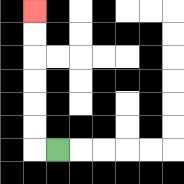{'start': '[2, 6]', 'end': '[1, 0]', 'path_directions': 'L,U,U,U,U,U,U', 'path_coordinates': '[[2, 6], [1, 6], [1, 5], [1, 4], [1, 3], [1, 2], [1, 1], [1, 0]]'}